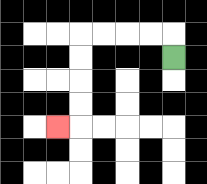{'start': '[7, 2]', 'end': '[2, 5]', 'path_directions': 'U,L,L,L,L,D,D,D,D,L', 'path_coordinates': '[[7, 2], [7, 1], [6, 1], [5, 1], [4, 1], [3, 1], [3, 2], [3, 3], [3, 4], [3, 5], [2, 5]]'}